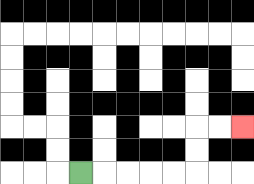{'start': '[3, 7]', 'end': '[10, 5]', 'path_directions': 'R,R,R,R,R,U,U,R,R', 'path_coordinates': '[[3, 7], [4, 7], [5, 7], [6, 7], [7, 7], [8, 7], [8, 6], [8, 5], [9, 5], [10, 5]]'}